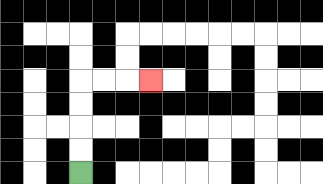{'start': '[3, 7]', 'end': '[6, 3]', 'path_directions': 'U,U,U,U,R,R,R', 'path_coordinates': '[[3, 7], [3, 6], [3, 5], [3, 4], [3, 3], [4, 3], [5, 3], [6, 3]]'}